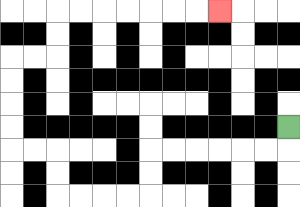{'start': '[12, 5]', 'end': '[9, 0]', 'path_directions': 'D,L,L,L,L,L,L,D,D,L,L,L,L,U,U,L,L,U,U,U,U,R,R,U,U,R,R,R,R,R,R,R', 'path_coordinates': '[[12, 5], [12, 6], [11, 6], [10, 6], [9, 6], [8, 6], [7, 6], [6, 6], [6, 7], [6, 8], [5, 8], [4, 8], [3, 8], [2, 8], [2, 7], [2, 6], [1, 6], [0, 6], [0, 5], [0, 4], [0, 3], [0, 2], [1, 2], [2, 2], [2, 1], [2, 0], [3, 0], [4, 0], [5, 0], [6, 0], [7, 0], [8, 0], [9, 0]]'}